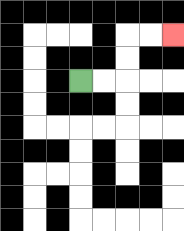{'start': '[3, 3]', 'end': '[7, 1]', 'path_directions': 'R,R,U,U,R,R', 'path_coordinates': '[[3, 3], [4, 3], [5, 3], [5, 2], [5, 1], [6, 1], [7, 1]]'}